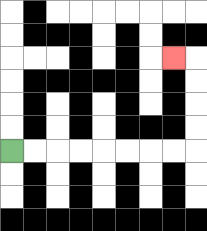{'start': '[0, 6]', 'end': '[7, 2]', 'path_directions': 'R,R,R,R,R,R,R,R,U,U,U,U,L', 'path_coordinates': '[[0, 6], [1, 6], [2, 6], [3, 6], [4, 6], [5, 6], [6, 6], [7, 6], [8, 6], [8, 5], [8, 4], [8, 3], [8, 2], [7, 2]]'}